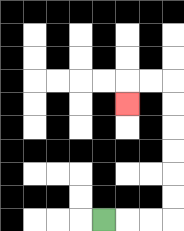{'start': '[4, 9]', 'end': '[5, 4]', 'path_directions': 'R,R,R,U,U,U,U,U,U,L,L,D', 'path_coordinates': '[[4, 9], [5, 9], [6, 9], [7, 9], [7, 8], [7, 7], [7, 6], [7, 5], [7, 4], [7, 3], [6, 3], [5, 3], [5, 4]]'}